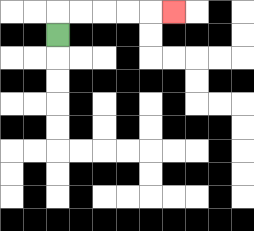{'start': '[2, 1]', 'end': '[7, 0]', 'path_directions': 'U,R,R,R,R,R', 'path_coordinates': '[[2, 1], [2, 0], [3, 0], [4, 0], [5, 0], [6, 0], [7, 0]]'}